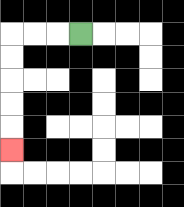{'start': '[3, 1]', 'end': '[0, 6]', 'path_directions': 'L,L,L,D,D,D,D,D', 'path_coordinates': '[[3, 1], [2, 1], [1, 1], [0, 1], [0, 2], [0, 3], [0, 4], [0, 5], [0, 6]]'}